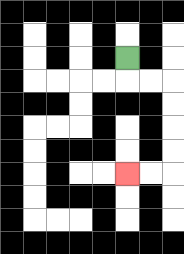{'start': '[5, 2]', 'end': '[5, 7]', 'path_directions': 'D,R,R,D,D,D,D,L,L', 'path_coordinates': '[[5, 2], [5, 3], [6, 3], [7, 3], [7, 4], [7, 5], [7, 6], [7, 7], [6, 7], [5, 7]]'}